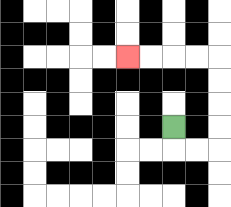{'start': '[7, 5]', 'end': '[5, 2]', 'path_directions': 'D,R,R,U,U,U,U,L,L,L,L', 'path_coordinates': '[[7, 5], [7, 6], [8, 6], [9, 6], [9, 5], [9, 4], [9, 3], [9, 2], [8, 2], [7, 2], [6, 2], [5, 2]]'}